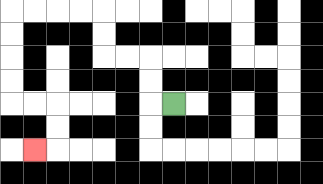{'start': '[7, 4]', 'end': '[1, 6]', 'path_directions': 'L,U,U,L,L,U,U,L,L,L,L,D,D,D,D,R,R,D,D,L', 'path_coordinates': '[[7, 4], [6, 4], [6, 3], [6, 2], [5, 2], [4, 2], [4, 1], [4, 0], [3, 0], [2, 0], [1, 0], [0, 0], [0, 1], [0, 2], [0, 3], [0, 4], [1, 4], [2, 4], [2, 5], [2, 6], [1, 6]]'}